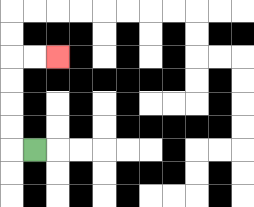{'start': '[1, 6]', 'end': '[2, 2]', 'path_directions': 'L,U,U,U,U,R,R', 'path_coordinates': '[[1, 6], [0, 6], [0, 5], [0, 4], [0, 3], [0, 2], [1, 2], [2, 2]]'}